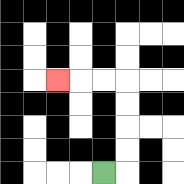{'start': '[4, 7]', 'end': '[2, 3]', 'path_directions': 'R,U,U,U,U,L,L,L', 'path_coordinates': '[[4, 7], [5, 7], [5, 6], [5, 5], [5, 4], [5, 3], [4, 3], [3, 3], [2, 3]]'}